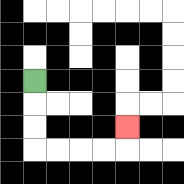{'start': '[1, 3]', 'end': '[5, 5]', 'path_directions': 'D,D,D,R,R,R,R,U', 'path_coordinates': '[[1, 3], [1, 4], [1, 5], [1, 6], [2, 6], [3, 6], [4, 6], [5, 6], [5, 5]]'}